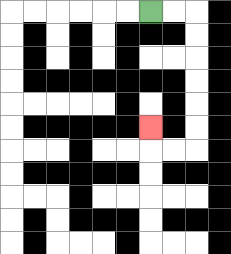{'start': '[6, 0]', 'end': '[6, 5]', 'path_directions': 'R,R,D,D,D,D,D,D,L,L,U', 'path_coordinates': '[[6, 0], [7, 0], [8, 0], [8, 1], [8, 2], [8, 3], [8, 4], [8, 5], [8, 6], [7, 6], [6, 6], [6, 5]]'}